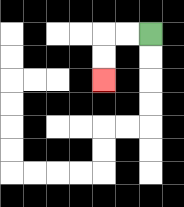{'start': '[6, 1]', 'end': '[4, 3]', 'path_directions': 'L,L,D,D', 'path_coordinates': '[[6, 1], [5, 1], [4, 1], [4, 2], [4, 3]]'}